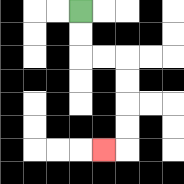{'start': '[3, 0]', 'end': '[4, 6]', 'path_directions': 'D,D,R,R,D,D,D,D,L', 'path_coordinates': '[[3, 0], [3, 1], [3, 2], [4, 2], [5, 2], [5, 3], [5, 4], [5, 5], [5, 6], [4, 6]]'}